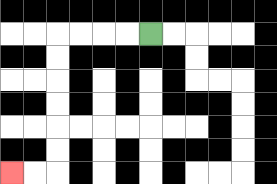{'start': '[6, 1]', 'end': '[0, 7]', 'path_directions': 'L,L,L,L,D,D,D,D,D,D,L,L', 'path_coordinates': '[[6, 1], [5, 1], [4, 1], [3, 1], [2, 1], [2, 2], [2, 3], [2, 4], [2, 5], [2, 6], [2, 7], [1, 7], [0, 7]]'}